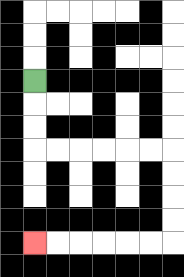{'start': '[1, 3]', 'end': '[1, 10]', 'path_directions': 'D,D,D,R,R,R,R,R,R,D,D,D,D,L,L,L,L,L,L', 'path_coordinates': '[[1, 3], [1, 4], [1, 5], [1, 6], [2, 6], [3, 6], [4, 6], [5, 6], [6, 6], [7, 6], [7, 7], [7, 8], [7, 9], [7, 10], [6, 10], [5, 10], [4, 10], [3, 10], [2, 10], [1, 10]]'}